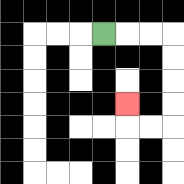{'start': '[4, 1]', 'end': '[5, 4]', 'path_directions': 'R,R,R,D,D,D,D,L,L,U', 'path_coordinates': '[[4, 1], [5, 1], [6, 1], [7, 1], [7, 2], [7, 3], [7, 4], [7, 5], [6, 5], [5, 5], [5, 4]]'}